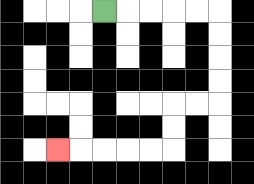{'start': '[4, 0]', 'end': '[2, 6]', 'path_directions': 'R,R,R,R,R,D,D,D,D,L,L,D,D,L,L,L,L,L', 'path_coordinates': '[[4, 0], [5, 0], [6, 0], [7, 0], [8, 0], [9, 0], [9, 1], [9, 2], [9, 3], [9, 4], [8, 4], [7, 4], [7, 5], [7, 6], [6, 6], [5, 6], [4, 6], [3, 6], [2, 6]]'}